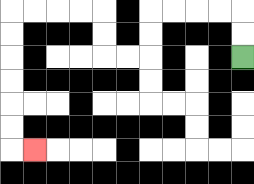{'start': '[10, 2]', 'end': '[1, 6]', 'path_directions': 'U,U,L,L,L,L,D,D,L,L,U,U,L,L,L,L,D,D,D,D,D,D,R', 'path_coordinates': '[[10, 2], [10, 1], [10, 0], [9, 0], [8, 0], [7, 0], [6, 0], [6, 1], [6, 2], [5, 2], [4, 2], [4, 1], [4, 0], [3, 0], [2, 0], [1, 0], [0, 0], [0, 1], [0, 2], [0, 3], [0, 4], [0, 5], [0, 6], [1, 6]]'}